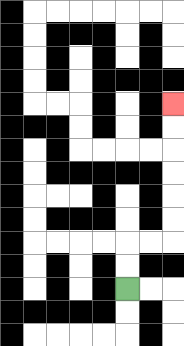{'start': '[5, 12]', 'end': '[7, 4]', 'path_directions': 'U,U,R,R,U,U,U,U,U,U', 'path_coordinates': '[[5, 12], [5, 11], [5, 10], [6, 10], [7, 10], [7, 9], [7, 8], [7, 7], [7, 6], [7, 5], [7, 4]]'}